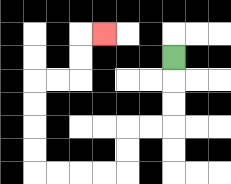{'start': '[7, 2]', 'end': '[4, 1]', 'path_directions': 'D,D,D,L,L,D,D,L,L,L,L,U,U,U,U,R,R,U,U,R', 'path_coordinates': '[[7, 2], [7, 3], [7, 4], [7, 5], [6, 5], [5, 5], [5, 6], [5, 7], [4, 7], [3, 7], [2, 7], [1, 7], [1, 6], [1, 5], [1, 4], [1, 3], [2, 3], [3, 3], [3, 2], [3, 1], [4, 1]]'}